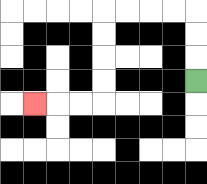{'start': '[8, 3]', 'end': '[1, 4]', 'path_directions': 'U,U,U,L,L,L,L,D,D,D,D,L,L,L', 'path_coordinates': '[[8, 3], [8, 2], [8, 1], [8, 0], [7, 0], [6, 0], [5, 0], [4, 0], [4, 1], [4, 2], [4, 3], [4, 4], [3, 4], [2, 4], [1, 4]]'}